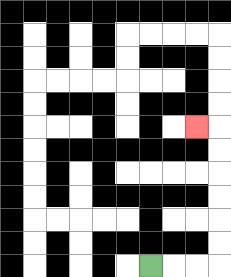{'start': '[6, 11]', 'end': '[8, 5]', 'path_directions': 'R,R,R,U,U,U,U,U,U,L', 'path_coordinates': '[[6, 11], [7, 11], [8, 11], [9, 11], [9, 10], [9, 9], [9, 8], [9, 7], [9, 6], [9, 5], [8, 5]]'}